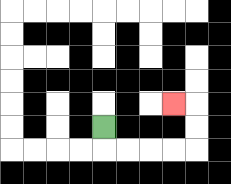{'start': '[4, 5]', 'end': '[7, 4]', 'path_directions': 'D,R,R,R,R,U,U,L', 'path_coordinates': '[[4, 5], [4, 6], [5, 6], [6, 6], [7, 6], [8, 6], [8, 5], [8, 4], [7, 4]]'}